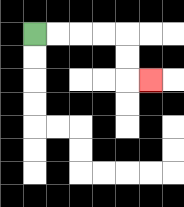{'start': '[1, 1]', 'end': '[6, 3]', 'path_directions': 'R,R,R,R,D,D,R', 'path_coordinates': '[[1, 1], [2, 1], [3, 1], [4, 1], [5, 1], [5, 2], [5, 3], [6, 3]]'}